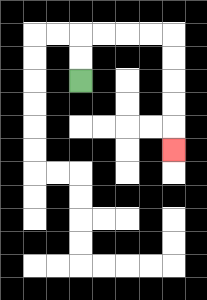{'start': '[3, 3]', 'end': '[7, 6]', 'path_directions': 'U,U,R,R,R,R,D,D,D,D,D', 'path_coordinates': '[[3, 3], [3, 2], [3, 1], [4, 1], [5, 1], [6, 1], [7, 1], [7, 2], [7, 3], [7, 4], [7, 5], [7, 6]]'}